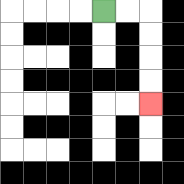{'start': '[4, 0]', 'end': '[6, 4]', 'path_directions': 'R,R,D,D,D,D', 'path_coordinates': '[[4, 0], [5, 0], [6, 0], [6, 1], [6, 2], [6, 3], [6, 4]]'}